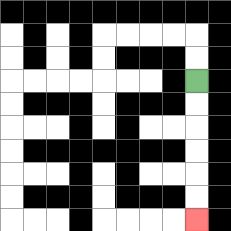{'start': '[8, 3]', 'end': '[8, 9]', 'path_directions': 'D,D,D,D,D,D', 'path_coordinates': '[[8, 3], [8, 4], [8, 5], [8, 6], [8, 7], [8, 8], [8, 9]]'}